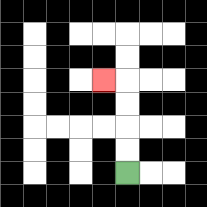{'start': '[5, 7]', 'end': '[4, 3]', 'path_directions': 'U,U,U,U,L', 'path_coordinates': '[[5, 7], [5, 6], [5, 5], [5, 4], [5, 3], [4, 3]]'}